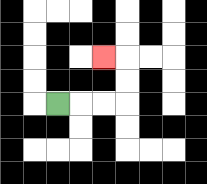{'start': '[2, 4]', 'end': '[4, 2]', 'path_directions': 'R,R,R,U,U,L', 'path_coordinates': '[[2, 4], [3, 4], [4, 4], [5, 4], [5, 3], [5, 2], [4, 2]]'}